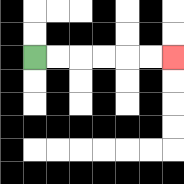{'start': '[1, 2]', 'end': '[7, 2]', 'path_directions': 'R,R,R,R,R,R', 'path_coordinates': '[[1, 2], [2, 2], [3, 2], [4, 2], [5, 2], [6, 2], [7, 2]]'}